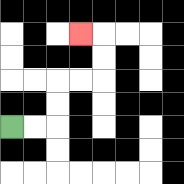{'start': '[0, 5]', 'end': '[3, 1]', 'path_directions': 'R,R,U,U,R,R,U,U,L', 'path_coordinates': '[[0, 5], [1, 5], [2, 5], [2, 4], [2, 3], [3, 3], [4, 3], [4, 2], [4, 1], [3, 1]]'}